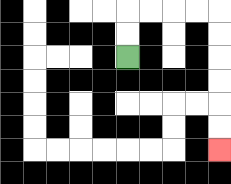{'start': '[5, 2]', 'end': '[9, 6]', 'path_directions': 'U,U,R,R,R,R,D,D,D,D,D,D', 'path_coordinates': '[[5, 2], [5, 1], [5, 0], [6, 0], [7, 0], [8, 0], [9, 0], [9, 1], [9, 2], [9, 3], [9, 4], [9, 5], [9, 6]]'}